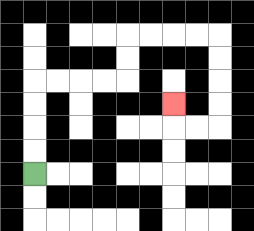{'start': '[1, 7]', 'end': '[7, 4]', 'path_directions': 'U,U,U,U,R,R,R,R,U,U,R,R,R,R,D,D,D,D,L,L,U', 'path_coordinates': '[[1, 7], [1, 6], [1, 5], [1, 4], [1, 3], [2, 3], [3, 3], [4, 3], [5, 3], [5, 2], [5, 1], [6, 1], [7, 1], [8, 1], [9, 1], [9, 2], [9, 3], [9, 4], [9, 5], [8, 5], [7, 5], [7, 4]]'}